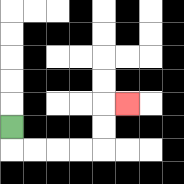{'start': '[0, 5]', 'end': '[5, 4]', 'path_directions': 'D,R,R,R,R,U,U,R', 'path_coordinates': '[[0, 5], [0, 6], [1, 6], [2, 6], [3, 6], [4, 6], [4, 5], [4, 4], [5, 4]]'}